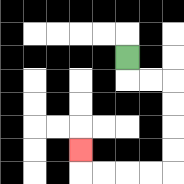{'start': '[5, 2]', 'end': '[3, 6]', 'path_directions': 'D,R,R,D,D,D,D,L,L,L,L,U', 'path_coordinates': '[[5, 2], [5, 3], [6, 3], [7, 3], [7, 4], [7, 5], [7, 6], [7, 7], [6, 7], [5, 7], [4, 7], [3, 7], [3, 6]]'}